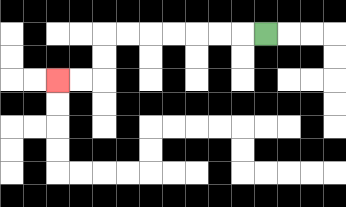{'start': '[11, 1]', 'end': '[2, 3]', 'path_directions': 'L,L,L,L,L,L,L,D,D,L,L', 'path_coordinates': '[[11, 1], [10, 1], [9, 1], [8, 1], [7, 1], [6, 1], [5, 1], [4, 1], [4, 2], [4, 3], [3, 3], [2, 3]]'}